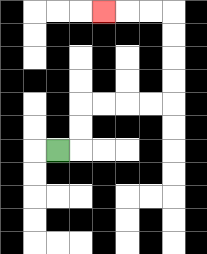{'start': '[2, 6]', 'end': '[4, 0]', 'path_directions': 'R,U,U,R,R,R,R,U,U,U,U,L,L,L', 'path_coordinates': '[[2, 6], [3, 6], [3, 5], [3, 4], [4, 4], [5, 4], [6, 4], [7, 4], [7, 3], [7, 2], [7, 1], [7, 0], [6, 0], [5, 0], [4, 0]]'}